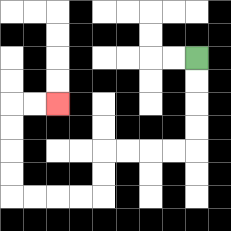{'start': '[8, 2]', 'end': '[2, 4]', 'path_directions': 'D,D,D,D,L,L,L,L,D,D,L,L,L,L,U,U,U,U,R,R', 'path_coordinates': '[[8, 2], [8, 3], [8, 4], [8, 5], [8, 6], [7, 6], [6, 6], [5, 6], [4, 6], [4, 7], [4, 8], [3, 8], [2, 8], [1, 8], [0, 8], [0, 7], [0, 6], [0, 5], [0, 4], [1, 4], [2, 4]]'}